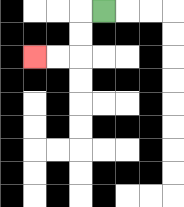{'start': '[4, 0]', 'end': '[1, 2]', 'path_directions': 'L,D,D,L,L', 'path_coordinates': '[[4, 0], [3, 0], [3, 1], [3, 2], [2, 2], [1, 2]]'}